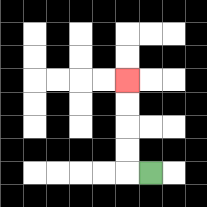{'start': '[6, 7]', 'end': '[5, 3]', 'path_directions': 'L,U,U,U,U', 'path_coordinates': '[[6, 7], [5, 7], [5, 6], [5, 5], [5, 4], [5, 3]]'}